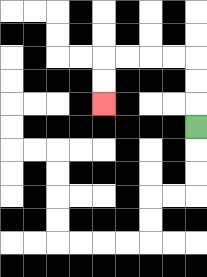{'start': '[8, 5]', 'end': '[4, 4]', 'path_directions': 'U,U,U,L,L,L,L,D,D', 'path_coordinates': '[[8, 5], [8, 4], [8, 3], [8, 2], [7, 2], [6, 2], [5, 2], [4, 2], [4, 3], [4, 4]]'}